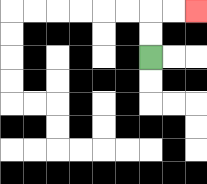{'start': '[6, 2]', 'end': '[8, 0]', 'path_directions': 'U,U,R,R', 'path_coordinates': '[[6, 2], [6, 1], [6, 0], [7, 0], [8, 0]]'}